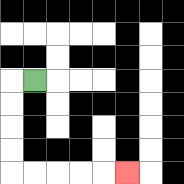{'start': '[1, 3]', 'end': '[5, 7]', 'path_directions': 'L,D,D,D,D,R,R,R,R,R', 'path_coordinates': '[[1, 3], [0, 3], [0, 4], [0, 5], [0, 6], [0, 7], [1, 7], [2, 7], [3, 7], [4, 7], [5, 7]]'}